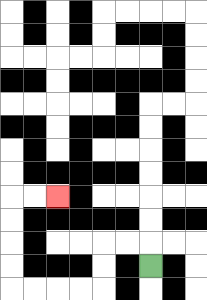{'start': '[6, 11]', 'end': '[2, 8]', 'path_directions': 'U,L,L,D,D,L,L,L,L,U,U,U,U,R,R', 'path_coordinates': '[[6, 11], [6, 10], [5, 10], [4, 10], [4, 11], [4, 12], [3, 12], [2, 12], [1, 12], [0, 12], [0, 11], [0, 10], [0, 9], [0, 8], [1, 8], [2, 8]]'}